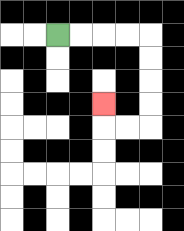{'start': '[2, 1]', 'end': '[4, 4]', 'path_directions': 'R,R,R,R,D,D,D,D,L,L,U', 'path_coordinates': '[[2, 1], [3, 1], [4, 1], [5, 1], [6, 1], [6, 2], [6, 3], [6, 4], [6, 5], [5, 5], [4, 5], [4, 4]]'}